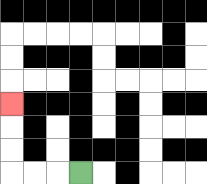{'start': '[3, 7]', 'end': '[0, 4]', 'path_directions': 'L,L,L,U,U,U', 'path_coordinates': '[[3, 7], [2, 7], [1, 7], [0, 7], [0, 6], [0, 5], [0, 4]]'}